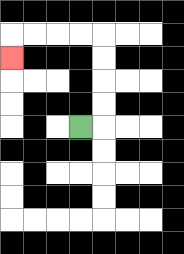{'start': '[3, 5]', 'end': '[0, 2]', 'path_directions': 'R,U,U,U,U,L,L,L,L,D', 'path_coordinates': '[[3, 5], [4, 5], [4, 4], [4, 3], [4, 2], [4, 1], [3, 1], [2, 1], [1, 1], [0, 1], [0, 2]]'}